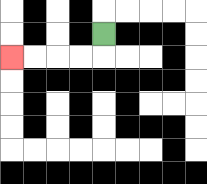{'start': '[4, 1]', 'end': '[0, 2]', 'path_directions': 'D,L,L,L,L', 'path_coordinates': '[[4, 1], [4, 2], [3, 2], [2, 2], [1, 2], [0, 2]]'}